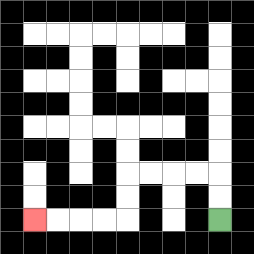{'start': '[9, 9]', 'end': '[1, 9]', 'path_directions': 'U,U,L,L,L,L,D,D,L,L,L,L', 'path_coordinates': '[[9, 9], [9, 8], [9, 7], [8, 7], [7, 7], [6, 7], [5, 7], [5, 8], [5, 9], [4, 9], [3, 9], [2, 9], [1, 9]]'}